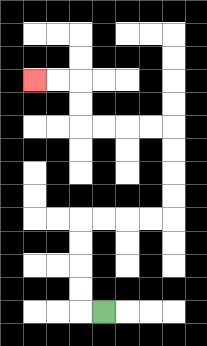{'start': '[4, 13]', 'end': '[1, 3]', 'path_directions': 'L,U,U,U,U,R,R,R,R,U,U,U,U,L,L,L,L,U,U,L,L', 'path_coordinates': '[[4, 13], [3, 13], [3, 12], [3, 11], [3, 10], [3, 9], [4, 9], [5, 9], [6, 9], [7, 9], [7, 8], [7, 7], [7, 6], [7, 5], [6, 5], [5, 5], [4, 5], [3, 5], [3, 4], [3, 3], [2, 3], [1, 3]]'}